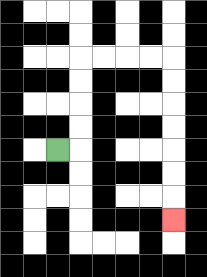{'start': '[2, 6]', 'end': '[7, 9]', 'path_directions': 'R,U,U,U,U,R,R,R,R,D,D,D,D,D,D,D', 'path_coordinates': '[[2, 6], [3, 6], [3, 5], [3, 4], [3, 3], [3, 2], [4, 2], [5, 2], [6, 2], [7, 2], [7, 3], [7, 4], [7, 5], [7, 6], [7, 7], [7, 8], [7, 9]]'}